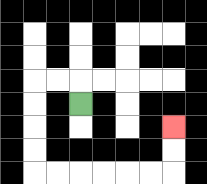{'start': '[3, 4]', 'end': '[7, 5]', 'path_directions': 'U,L,L,D,D,D,D,R,R,R,R,R,R,U,U', 'path_coordinates': '[[3, 4], [3, 3], [2, 3], [1, 3], [1, 4], [1, 5], [1, 6], [1, 7], [2, 7], [3, 7], [4, 7], [5, 7], [6, 7], [7, 7], [7, 6], [7, 5]]'}